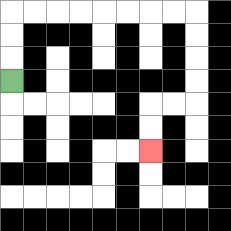{'start': '[0, 3]', 'end': '[6, 6]', 'path_directions': 'U,U,U,R,R,R,R,R,R,R,R,D,D,D,D,L,L,D,D', 'path_coordinates': '[[0, 3], [0, 2], [0, 1], [0, 0], [1, 0], [2, 0], [3, 0], [4, 0], [5, 0], [6, 0], [7, 0], [8, 0], [8, 1], [8, 2], [8, 3], [8, 4], [7, 4], [6, 4], [6, 5], [6, 6]]'}